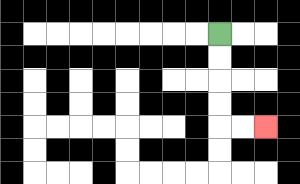{'start': '[9, 1]', 'end': '[11, 5]', 'path_directions': 'D,D,D,D,R,R', 'path_coordinates': '[[9, 1], [9, 2], [9, 3], [9, 4], [9, 5], [10, 5], [11, 5]]'}